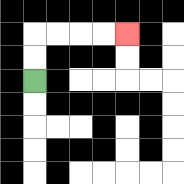{'start': '[1, 3]', 'end': '[5, 1]', 'path_directions': 'U,U,R,R,R,R', 'path_coordinates': '[[1, 3], [1, 2], [1, 1], [2, 1], [3, 1], [4, 1], [5, 1]]'}